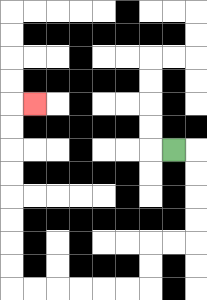{'start': '[7, 6]', 'end': '[1, 4]', 'path_directions': 'R,D,D,D,D,L,L,D,D,L,L,L,L,L,L,U,U,U,U,U,U,U,U,R', 'path_coordinates': '[[7, 6], [8, 6], [8, 7], [8, 8], [8, 9], [8, 10], [7, 10], [6, 10], [6, 11], [6, 12], [5, 12], [4, 12], [3, 12], [2, 12], [1, 12], [0, 12], [0, 11], [0, 10], [0, 9], [0, 8], [0, 7], [0, 6], [0, 5], [0, 4], [1, 4]]'}